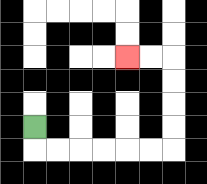{'start': '[1, 5]', 'end': '[5, 2]', 'path_directions': 'D,R,R,R,R,R,R,U,U,U,U,L,L', 'path_coordinates': '[[1, 5], [1, 6], [2, 6], [3, 6], [4, 6], [5, 6], [6, 6], [7, 6], [7, 5], [7, 4], [7, 3], [7, 2], [6, 2], [5, 2]]'}